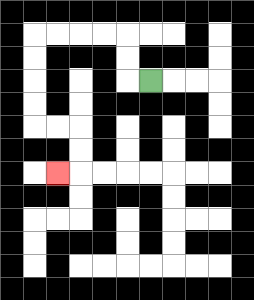{'start': '[6, 3]', 'end': '[2, 7]', 'path_directions': 'L,U,U,L,L,L,L,D,D,D,D,R,R,D,D,L', 'path_coordinates': '[[6, 3], [5, 3], [5, 2], [5, 1], [4, 1], [3, 1], [2, 1], [1, 1], [1, 2], [1, 3], [1, 4], [1, 5], [2, 5], [3, 5], [3, 6], [3, 7], [2, 7]]'}